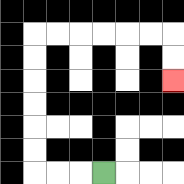{'start': '[4, 7]', 'end': '[7, 3]', 'path_directions': 'L,L,L,U,U,U,U,U,U,R,R,R,R,R,R,D,D', 'path_coordinates': '[[4, 7], [3, 7], [2, 7], [1, 7], [1, 6], [1, 5], [1, 4], [1, 3], [1, 2], [1, 1], [2, 1], [3, 1], [4, 1], [5, 1], [6, 1], [7, 1], [7, 2], [7, 3]]'}